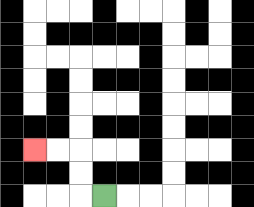{'start': '[4, 8]', 'end': '[1, 6]', 'path_directions': 'L,U,U,L,L', 'path_coordinates': '[[4, 8], [3, 8], [3, 7], [3, 6], [2, 6], [1, 6]]'}